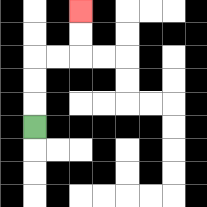{'start': '[1, 5]', 'end': '[3, 0]', 'path_directions': 'U,U,U,R,R,U,U', 'path_coordinates': '[[1, 5], [1, 4], [1, 3], [1, 2], [2, 2], [3, 2], [3, 1], [3, 0]]'}